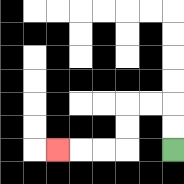{'start': '[7, 6]', 'end': '[2, 6]', 'path_directions': 'U,U,L,L,D,D,L,L,L', 'path_coordinates': '[[7, 6], [7, 5], [7, 4], [6, 4], [5, 4], [5, 5], [5, 6], [4, 6], [3, 6], [2, 6]]'}